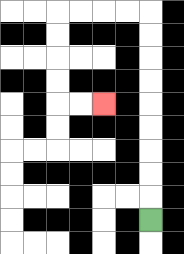{'start': '[6, 9]', 'end': '[4, 4]', 'path_directions': 'U,U,U,U,U,U,U,U,U,L,L,L,L,D,D,D,D,R,R', 'path_coordinates': '[[6, 9], [6, 8], [6, 7], [6, 6], [6, 5], [6, 4], [6, 3], [6, 2], [6, 1], [6, 0], [5, 0], [4, 0], [3, 0], [2, 0], [2, 1], [2, 2], [2, 3], [2, 4], [3, 4], [4, 4]]'}